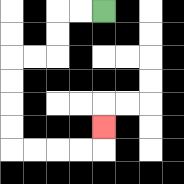{'start': '[4, 0]', 'end': '[4, 5]', 'path_directions': 'L,L,D,D,L,L,D,D,D,D,R,R,R,R,U', 'path_coordinates': '[[4, 0], [3, 0], [2, 0], [2, 1], [2, 2], [1, 2], [0, 2], [0, 3], [0, 4], [0, 5], [0, 6], [1, 6], [2, 6], [3, 6], [4, 6], [4, 5]]'}